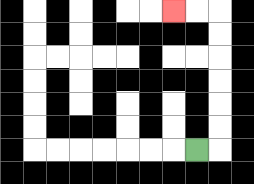{'start': '[8, 6]', 'end': '[7, 0]', 'path_directions': 'R,U,U,U,U,U,U,L,L', 'path_coordinates': '[[8, 6], [9, 6], [9, 5], [9, 4], [9, 3], [9, 2], [9, 1], [9, 0], [8, 0], [7, 0]]'}